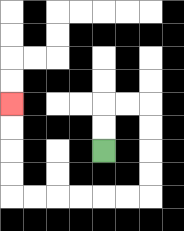{'start': '[4, 6]', 'end': '[0, 4]', 'path_directions': 'U,U,R,R,D,D,D,D,L,L,L,L,L,L,U,U,U,U', 'path_coordinates': '[[4, 6], [4, 5], [4, 4], [5, 4], [6, 4], [6, 5], [6, 6], [6, 7], [6, 8], [5, 8], [4, 8], [3, 8], [2, 8], [1, 8], [0, 8], [0, 7], [0, 6], [0, 5], [0, 4]]'}